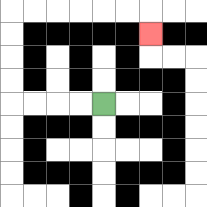{'start': '[4, 4]', 'end': '[6, 1]', 'path_directions': 'L,L,L,L,U,U,U,U,R,R,R,R,R,R,D', 'path_coordinates': '[[4, 4], [3, 4], [2, 4], [1, 4], [0, 4], [0, 3], [0, 2], [0, 1], [0, 0], [1, 0], [2, 0], [3, 0], [4, 0], [5, 0], [6, 0], [6, 1]]'}